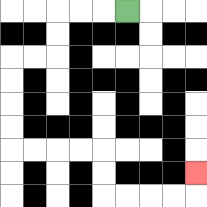{'start': '[5, 0]', 'end': '[8, 7]', 'path_directions': 'L,L,L,D,D,L,L,D,D,D,D,R,R,R,R,D,D,R,R,R,R,U', 'path_coordinates': '[[5, 0], [4, 0], [3, 0], [2, 0], [2, 1], [2, 2], [1, 2], [0, 2], [0, 3], [0, 4], [0, 5], [0, 6], [1, 6], [2, 6], [3, 6], [4, 6], [4, 7], [4, 8], [5, 8], [6, 8], [7, 8], [8, 8], [8, 7]]'}